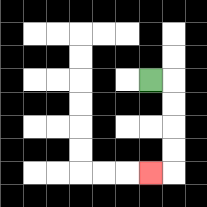{'start': '[6, 3]', 'end': '[6, 7]', 'path_directions': 'R,D,D,D,D,L', 'path_coordinates': '[[6, 3], [7, 3], [7, 4], [7, 5], [7, 6], [7, 7], [6, 7]]'}